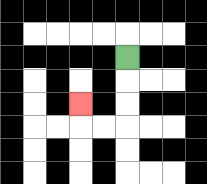{'start': '[5, 2]', 'end': '[3, 4]', 'path_directions': 'D,D,D,L,L,U', 'path_coordinates': '[[5, 2], [5, 3], [5, 4], [5, 5], [4, 5], [3, 5], [3, 4]]'}